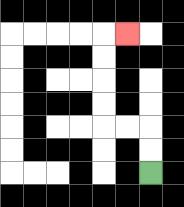{'start': '[6, 7]', 'end': '[5, 1]', 'path_directions': 'U,U,L,L,U,U,U,U,R', 'path_coordinates': '[[6, 7], [6, 6], [6, 5], [5, 5], [4, 5], [4, 4], [4, 3], [4, 2], [4, 1], [5, 1]]'}